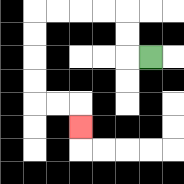{'start': '[6, 2]', 'end': '[3, 5]', 'path_directions': 'L,U,U,L,L,L,L,D,D,D,D,R,R,D', 'path_coordinates': '[[6, 2], [5, 2], [5, 1], [5, 0], [4, 0], [3, 0], [2, 0], [1, 0], [1, 1], [1, 2], [1, 3], [1, 4], [2, 4], [3, 4], [3, 5]]'}